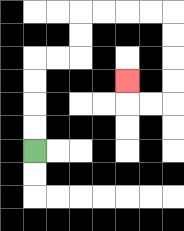{'start': '[1, 6]', 'end': '[5, 3]', 'path_directions': 'U,U,U,U,R,R,U,U,R,R,R,R,D,D,D,D,L,L,U', 'path_coordinates': '[[1, 6], [1, 5], [1, 4], [1, 3], [1, 2], [2, 2], [3, 2], [3, 1], [3, 0], [4, 0], [5, 0], [6, 0], [7, 0], [7, 1], [7, 2], [7, 3], [7, 4], [6, 4], [5, 4], [5, 3]]'}